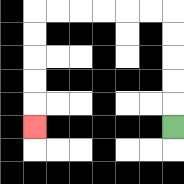{'start': '[7, 5]', 'end': '[1, 5]', 'path_directions': 'U,U,U,U,U,L,L,L,L,L,L,D,D,D,D,D', 'path_coordinates': '[[7, 5], [7, 4], [7, 3], [7, 2], [7, 1], [7, 0], [6, 0], [5, 0], [4, 0], [3, 0], [2, 0], [1, 0], [1, 1], [1, 2], [1, 3], [1, 4], [1, 5]]'}